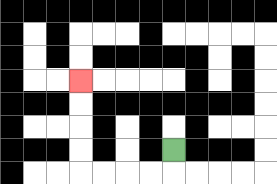{'start': '[7, 6]', 'end': '[3, 3]', 'path_directions': 'D,L,L,L,L,U,U,U,U', 'path_coordinates': '[[7, 6], [7, 7], [6, 7], [5, 7], [4, 7], [3, 7], [3, 6], [3, 5], [3, 4], [3, 3]]'}